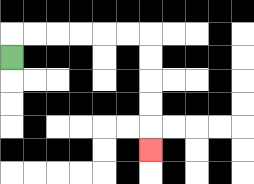{'start': '[0, 2]', 'end': '[6, 6]', 'path_directions': 'U,R,R,R,R,R,R,D,D,D,D,D', 'path_coordinates': '[[0, 2], [0, 1], [1, 1], [2, 1], [3, 1], [4, 1], [5, 1], [6, 1], [6, 2], [6, 3], [6, 4], [6, 5], [6, 6]]'}